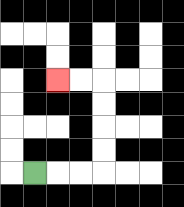{'start': '[1, 7]', 'end': '[2, 3]', 'path_directions': 'R,R,R,U,U,U,U,L,L', 'path_coordinates': '[[1, 7], [2, 7], [3, 7], [4, 7], [4, 6], [4, 5], [4, 4], [4, 3], [3, 3], [2, 3]]'}